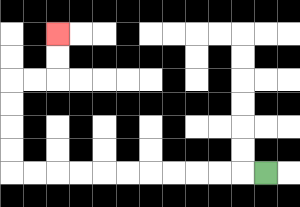{'start': '[11, 7]', 'end': '[2, 1]', 'path_directions': 'L,L,L,L,L,L,L,L,L,L,L,U,U,U,U,R,R,U,U', 'path_coordinates': '[[11, 7], [10, 7], [9, 7], [8, 7], [7, 7], [6, 7], [5, 7], [4, 7], [3, 7], [2, 7], [1, 7], [0, 7], [0, 6], [0, 5], [0, 4], [0, 3], [1, 3], [2, 3], [2, 2], [2, 1]]'}